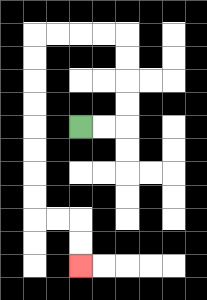{'start': '[3, 5]', 'end': '[3, 11]', 'path_directions': 'R,R,U,U,U,U,L,L,L,L,D,D,D,D,D,D,D,D,R,R,D,D', 'path_coordinates': '[[3, 5], [4, 5], [5, 5], [5, 4], [5, 3], [5, 2], [5, 1], [4, 1], [3, 1], [2, 1], [1, 1], [1, 2], [1, 3], [1, 4], [1, 5], [1, 6], [1, 7], [1, 8], [1, 9], [2, 9], [3, 9], [3, 10], [3, 11]]'}